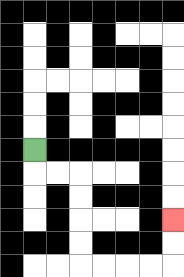{'start': '[1, 6]', 'end': '[7, 9]', 'path_directions': 'D,R,R,D,D,D,D,R,R,R,R,U,U', 'path_coordinates': '[[1, 6], [1, 7], [2, 7], [3, 7], [3, 8], [3, 9], [3, 10], [3, 11], [4, 11], [5, 11], [6, 11], [7, 11], [7, 10], [7, 9]]'}